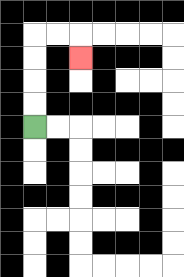{'start': '[1, 5]', 'end': '[3, 2]', 'path_directions': 'U,U,U,U,R,R,D', 'path_coordinates': '[[1, 5], [1, 4], [1, 3], [1, 2], [1, 1], [2, 1], [3, 1], [3, 2]]'}